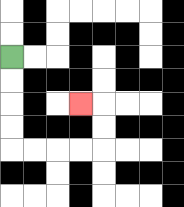{'start': '[0, 2]', 'end': '[3, 4]', 'path_directions': 'D,D,D,D,R,R,R,R,U,U,L', 'path_coordinates': '[[0, 2], [0, 3], [0, 4], [0, 5], [0, 6], [1, 6], [2, 6], [3, 6], [4, 6], [4, 5], [4, 4], [3, 4]]'}